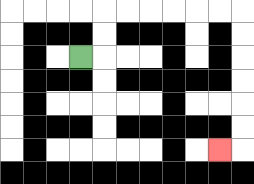{'start': '[3, 2]', 'end': '[9, 6]', 'path_directions': 'R,U,U,R,R,R,R,R,R,D,D,D,D,D,D,L', 'path_coordinates': '[[3, 2], [4, 2], [4, 1], [4, 0], [5, 0], [6, 0], [7, 0], [8, 0], [9, 0], [10, 0], [10, 1], [10, 2], [10, 3], [10, 4], [10, 5], [10, 6], [9, 6]]'}